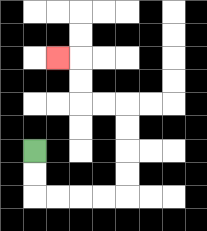{'start': '[1, 6]', 'end': '[2, 2]', 'path_directions': 'D,D,R,R,R,R,U,U,U,U,L,L,U,U,L', 'path_coordinates': '[[1, 6], [1, 7], [1, 8], [2, 8], [3, 8], [4, 8], [5, 8], [5, 7], [5, 6], [5, 5], [5, 4], [4, 4], [3, 4], [3, 3], [3, 2], [2, 2]]'}